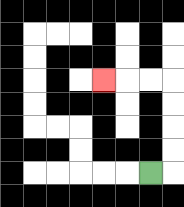{'start': '[6, 7]', 'end': '[4, 3]', 'path_directions': 'R,U,U,U,U,L,L,L', 'path_coordinates': '[[6, 7], [7, 7], [7, 6], [7, 5], [7, 4], [7, 3], [6, 3], [5, 3], [4, 3]]'}